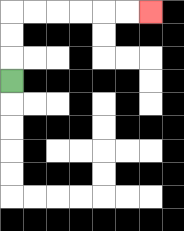{'start': '[0, 3]', 'end': '[6, 0]', 'path_directions': 'U,U,U,R,R,R,R,R,R', 'path_coordinates': '[[0, 3], [0, 2], [0, 1], [0, 0], [1, 0], [2, 0], [3, 0], [4, 0], [5, 0], [6, 0]]'}